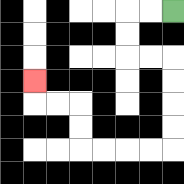{'start': '[7, 0]', 'end': '[1, 3]', 'path_directions': 'L,L,D,D,R,R,D,D,D,D,L,L,L,L,U,U,L,L,U', 'path_coordinates': '[[7, 0], [6, 0], [5, 0], [5, 1], [5, 2], [6, 2], [7, 2], [7, 3], [7, 4], [7, 5], [7, 6], [6, 6], [5, 6], [4, 6], [3, 6], [3, 5], [3, 4], [2, 4], [1, 4], [1, 3]]'}